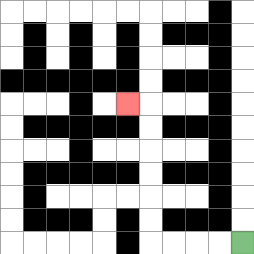{'start': '[10, 10]', 'end': '[5, 4]', 'path_directions': 'L,L,L,L,U,U,U,U,U,U,L', 'path_coordinates': '[[10, 10], [9, 10], [8, 10], [7, 10], [6, 10], [6, 9], [6, 8], [6, 7], [6, 6], [6, 5], [6, 4], [5, 4]]'}